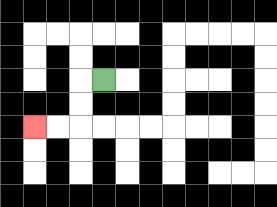{'start': '[4, 3]', 'end': '[1, 5]', 'path_directions': 'L,D,D,L,L', 'path_coordinates': '[[4, 3], [3, 3], [3, 4], [3, 5], [2, 5], [1, 5]]'}